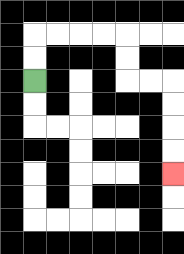{'start': '[1, 3]', 'end': '[7, 7]', 'path_directions': 'U,U,R,R,R,R,D,D,R,R,D,D,D,D', 'path_coordinates': '[[1, 3], [1, 2], [1, 1], [2, 1], [3, 1], [4, 1], [5, 1], [5, 2], [5, 3], [6, 3], [7, 3], [7, 4], [7, 5], [7, 6], [7, 7]]'}